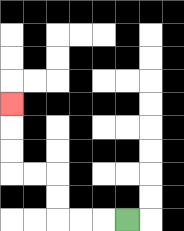{'start': '[5, 9]', 'end': '[0, 4]', 'path_directions': 'L,L,L,U,U,L,L,U,U,U', 'path_coordinates': '[[5, 9], [4, 9], [3, 9], [2, 9], [2, 8], [2, 7], [1, 7], [0, 7], [0, 6], [0, 5], [0, 4]]'}